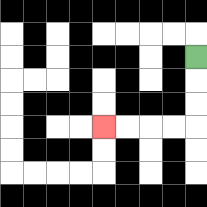{'start': '[8, 2]', 'end': '[4, 5]', 'path_directions': 'D,D,D,L,L,L,L', 'path_coordinates': '[[8, 2], [8, 3], [8, 4], [8, 5], [7, 5], [6, 5], [5, 5], [4, 5]]'}